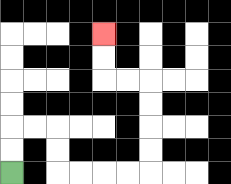{'start': '[0, 7]', 'end': '[4, 1]', 'path_directions': 'U,U,R,R,D,D,R,R,R,R,U,U,U,U,L,L,U,U', 'path_coordinates': '[[0, 7], [0, 6], [0, 5], [1, 5], [2, 5], [2, 6], [2, 7], [3, 7], [4, 7], [5, 7], [6, 7], [6, 6], [6, 5], [6, 4], [6, 3], [5, 3], [4, 3], [4, 2], [4, 1]]'}